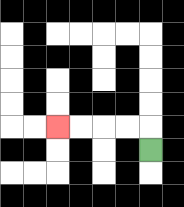{'start': '[6, 6]', 'end': '[2, 5]', 'path_directions': 'U,L,L,L,L', 'path_coordinates': '[[6, 6], [6, 5], [5, 5], [4, 5], [3, 5], [2, 5]]'}